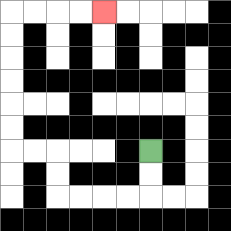{'start': '[6, 6]', 'end': '[4, 0]', 'path_directions': 'D,D,L,L,L,L,U,U,L,L,U,U,U,U,U,U,R,R,R,R', 'path_coordinates': '[[6, 6], [6, 7], [6, 8], [5, 8], [4, 8], [3, 8], [2, 8], [2, 7], [2, 6], [1, 6], [0, 6], [0, 5], [0, 4], [0, 3], [0, 2], [0, 1], [0, 0], [1, 0], [2, 0], [3, 0], [4, 0]]'}